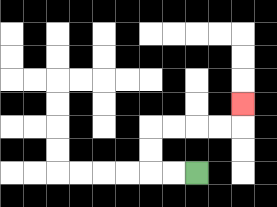{'start': '[8, 7]', 'end': '[10, 4]', 'path_directions': 'L,L,U,U,R,R,R,R,U', 'path_coordinates': '[[8, 7], [7, 7], [6, 7], [6, 6], [6, 5], [7, 5], [8, 5], [9, 5], [10, 5], [10, 4]]'}